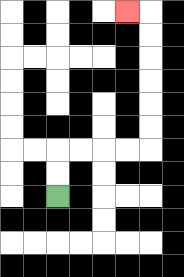{'start': '[2, 8]', 'end': '[5, 0]', 'path_directions': 'U,U,R,R,R,R,U,U,U,U,U,U,L', 'path_coordinates': '[[2, 8], [2, 7], [2, 6], [3, 6], [4, 6], [5, 6], [6, 6], [6, 5], [6, 4], [6, 3], [6, 2], [6, 1], [6, 0], [5, 0]]'}